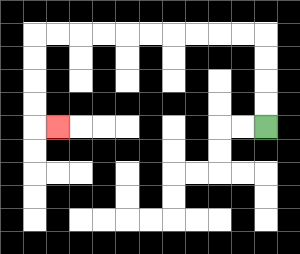{'start': '[11, 5]', 'end': '[2, 5]', 'path_directions': 'U,U,U,U,L,L,L,L,L,L,L,L,L,L,D,D,D,D,R', 'path_coordinates': '[[11, 5], [11, 4], [11, 3], [11, 2], [11, 1], [10, 1], [9, 1], [8, 1], [7, 1], [6, 1], [5, 1], [4, 1], [3, 1], [2, 1], [1, 1], [1, 2], [1, 3], [1, 4], [1, 5], [2, 5]]'}